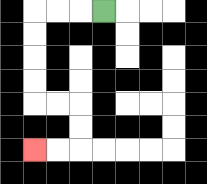{'start': '[4, 0]', 'end': '[1, 6]', 'path_directions': 'L,L,L,D,D,D,D,R,R,D,D,L,L', 'path_coordinates': '[[4, 0], [3, 0], [2, 0], [1, 0], [1, 1], [1, 2], [1, 3], [1, 4], [2, 4], [3, 4], [3, 5], [3, 6], [2, 6], [1, 6]]'}